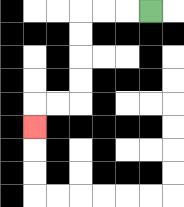{'start': '[6, 0]', 'end': '[1, 5]', 'path_directions': 'L,L,L,D,D,D,D,L,L,D', 'path_coordinates': '[[6, 0], [5, 0], [4, 0], [3, 0], [3, 1], [3, 2], [3, 3], [3, 4], [2, 4], [1, 4], [1, 5]]'}